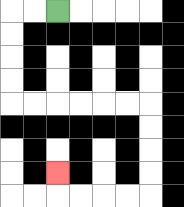{'start': '[2, 0]', 'end': '[2, 7]', 'path_directions': 'L,L,D,D,D,D,R,R,R,R,R,R,D,D,D,D,L,L,L,L,U', 'path_coordinates': '[[2, 0], [1, 0], [0, 0], [0, 1], [0, 2], [0, 3], [0, 4], [1, 4], [2, 4], [3, 4], [4, 4], [5, 4], [6, 4], [6, 5], [6, 6], [6, 7], [6, 8], [5, 8], [4, 8], [3, 8], [2, 8], [2, 7]]'}